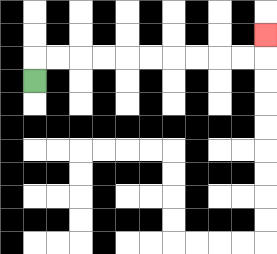{'start': '[1, 3]', 'end': '[11, 1]', 'path_directions': 'U,R,R,R,R,R,R,R,R,R,R,U', 'path_coordinates': '[[1, 3], [1, 2], [2, 2], [3, 2], [4, 2], [5, 2], [6, 2], [7, 2], [8, 2], [9, 2], [10, 2], [11, 2], [11, 1]]'}